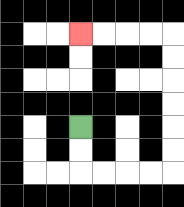{'start': '[3, 5]', 'end': '[3, 1]', 'path_directions': 'D,D,R,R,R,R,U,U,U,U,U,U,L,L,L,L', 'path_coordinates': '[[3, 5], [3, 6], [3, 7], [4, 7], [5, 7], [6, 7], [7, 7], [7, 6], [7, 5], [7, 4], [7, 3], [7, 2], [7, 1], [6, 1], [5, 1], [4, 1], [3, 1]]'}